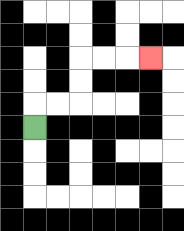{'start': '[1, 5]', 'end': '[6, 2]', 'path_directions': 'U,R,R,U,U,R,R,R', 'path_coordinates': '[[1, 5], [1, 4], [2, 4], [3, 4], [3, 3], [3, 2], [4, 2], [5, 2], [6, 2]]'}